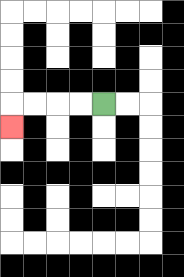{'start': '[4, 4]', 'end': '[0, 5]', 'path_directions': 'L,L,L,L,D', 'path_coordinates': '[[4, 4], [3, 4], [2, 4], [1, 4], [0, 4], [0, 5]]'}